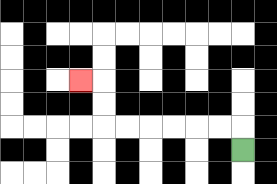{'start': '[10, 6]', 'end': '[3, 3]', 'path_directions': 'U,L,L,L,L,L,L,U,U,L', 'path_coordinates': '[[10, 6], [10, 5], [9, 5], [8, 5], [7, 5], [6, 5], [5, 5], [4, 5], [4, 4], [4, 3], [3, 3]]'}